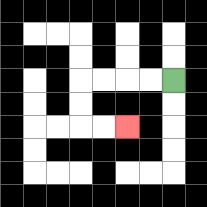{'start': '[7, 3]', 'end': '[5, 5]', 'path_directions': 'L,L,L,L,D,D,R,R', 'path_coordinates': '[[7, 3], [6, 3], [5, 3], [4, 3], [3, 3], [3, 4], [3, 5], [4, 5], [5, 5]]'}